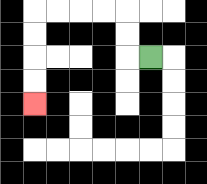{'start': '[6, 2]', 'end': '[1, 4]', 'path_directions': 'L,U,U,L,L,L,L,D,D,D,D', 'path_coordinates': '[[6, 2], [5, 2], [5, 1], [5, 0], [4, 0], [3, 0], [2, 0], [1, 0], [1, 1], [1, 2], [1, 3], [1, 4]]'}